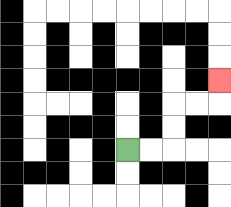{'start': '[5, 6]', 'end': '[9, 3]', 'path_directions': 'R,R,U,U,R,R,U', 'path_coordinates': '[[5, 6], [6, 6], [7, 6], [7, 5], [7, 4], [8, 4], [9, 4], [9, 3]]'}